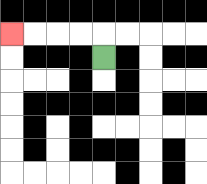{'start': '[4, 2]', 'end': '[0, 1]', 'path_directions': 'U,L,L,L,L', 'path_coordinates': '[[4, 2], [4, 1], [3, 1], [2, 1], [1, 1], [0, 1]]'}